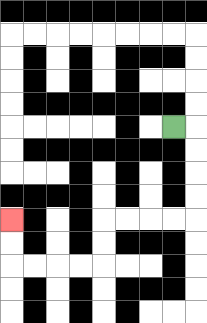{'start': '[7, 5]', 'end': '[0, 9]', 'path_directions': 'R,D,D,D,D,L,L,L,L,D,D,L,L,L,L,U,U', 'path_coordinates': '[[7, 5], [8, 5], [8, 6], [8, 7], [8, 8], [8, 9], [7, 9], [6, 9], [5, 9], [4, 9], [4, 10], [4, 11], [3, 11], [2, 11], [1, 11], [0, 11], [0, 10], [0, 9]]'}